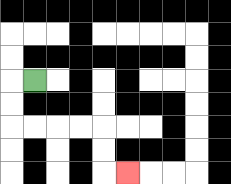{'start': '[1, 3]', 'end': '[5, 7]', 'path_directions': 'L,D,D,R,R,R,R,D,D,R', 'path_coordinates': '[[1, 3], [0, 3], [0, 4], [0, 5], [1, 5], [2, 5], [3, 5], [4, 5], [4, 6], [4, 7], [5, 7]]'}